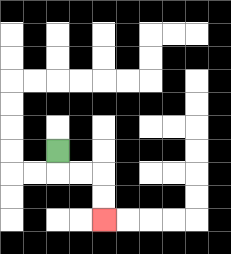{'start': '[2, 6]', 'end': '[4, 9]', 'path_directions': 'D,R,R,D,D', 'path_coordinates': '[[2, 6], [2, 7], [3, 7], [4, 7], [4, 8], [4, 9]]'}